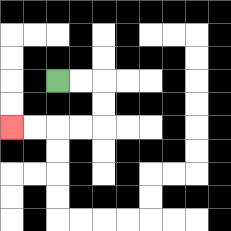{'start': '[2, 3]', 'end': '[0, 5]', 'path_directions': 'R,R,D,D,L,L,L,L', 'path_coordinates': '[[2, 3], [3, 3], [4, 3], [4, 4], [4, 5], [3, 5], [2, 5], [1, 5], [0, 5]]'}